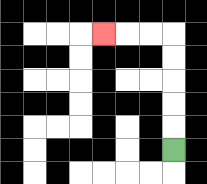{'start': '[7, 6]', 'end': '[4, 1]', 'path_directions': 'U,U,U,U,U,L,L,L', 'path_coordinates': '[[7, 6], [7, 5], [7, 4], [7, 3], [7, 2], [7, 1], [6, 1], [5, 1], [4, 1]]'}